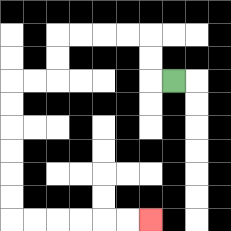{'start': '[7, 3]', 'end': '[6, 9]', 'path_directions': 'L,U,U,L,L,L,L,D,D,L,L,D,D,D,D,D,D,R,R,R,R,R,R', 'path_coordinates': '[[7, 3], [6, 3], [6, 2], [6, 1], [5, 1], [4, 1], [3, 1], [2, 1], [2, 2], [2, 3], [1, 3], [0, 3], [0, 4], [0, 5], [0, 6], [0, 7], [0, 8], [0, 9], [1, 9], [2, 9], [3, 9], [4, 9], [5, 9], [6, 9]]'}